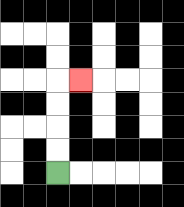{'start': '[2, 7]', 'end': '[3, 3]', 'path_directions': 'U,U,U,U,R', 'path_coordinates': '[[2, 7], [2, 6], [2, 5], [2, 4], [2, 3], [3, 3]]'}